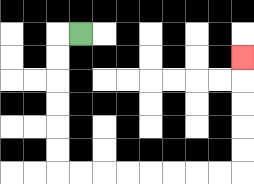{'start': '[3, 1]', 'end': '[10, 2]', 'path_directions': 'L,D,D,D,D,D,D,R,R,R,R,R,R,R,R,U,U,U,U,U', 'path_coordinates': '[[3, 1], [2, 1], [2, 2], [2, 3], [2, 4], [2, 5], [2, 6], [2, 7], [3, 7], [4, 7], [5, 7], [6, 7], [7, 7], [8, 7], [9, 7], [10, 7], [10, 6], [10, 5], [10, 4], [10, 3], [10, 2]]'}